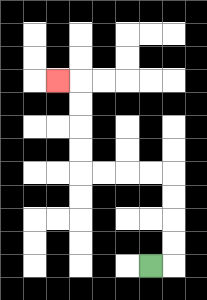{'start': '[6, 11]', 'end': '[2, 3]', 'path_directions': 'R,U,U,U,U,L,L,L,L,U,U,U,U,L', 'path_coordinates': '[[6, 11], [7, 11], [7, 10], [7, 9], [7, 8], [7, 7], [6, 7], [5, 7], [4, 7], [3, 7], [3, 6], [3, 5], [3, 4], [3, 3], [2, 3]]'}